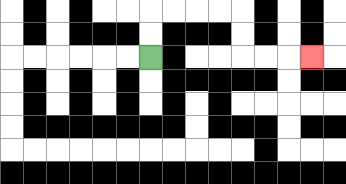{'start': '[6, 2]', 'end': '[13, 2]', 'path_directions': 'U,U,R,R,R,R,D,D,R,R,R', 'path_coordinates': '[[6, 2], [6, 1], [6, 0], [7, 0], [8, 0], [9, 0], [10, 0], [10, 1], [10, 2], [11, 2], [12, 2], [13, 2]]'}